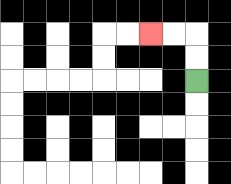{'start': '[8, 3]', 'end': '[6, 1]', 'path_directions': 'U,U,L,L', 'path_coordinates': '[[8, 3], [8, 2], [8, 1], [7, 1], [6, 1]]'}